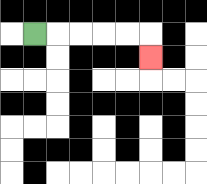{'start': '[1, 1]', 'end': '[6, 2]', 'path_directions': 'R,R,R,R,R,D', 'path_coordinates': '[[1, 1], [2, 1], [3, 1], [4, 1], [5, 1], [6, 1], [6, 2]]'}